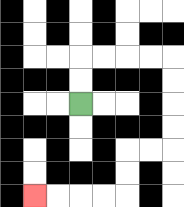{'start': '[3, 4]', 'end': '[1, 8]', 'path_directions': 'U,U,R,R,R,R,D,D,D,D,L,L,D,D,L,L,L,L', 'path_coordinates': '[[3, 4], [3, 3], [3, 2], [4, 2], [5, 2], [6, 2], [7, 2], [7, 3], [7, 4], [7, 5], [7, 6], [6, 6], [5, 6], [5, 7], [5, 8], [4, 8], [3, 8], [2, 8], [1, 8]]'}